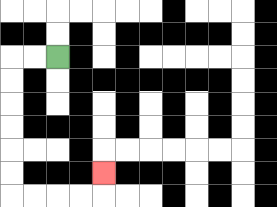{'start': '[2, 2]', 'end': '[4, 7]', 'path_directions': 'L,L,D,D,D,D,D,D,R,R,R,R,U', 'path_coordinates': '[[2, 2], [1, 2], [0, 2], [0, 3], [0, 4], [0, 5], [0, 6], [0, 7], [0, 8], [1, 8], [2, 8], [3, 8], [4, 8], [4, 7]]'}